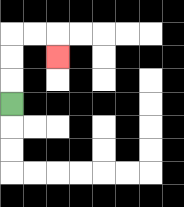{'start': '[0, 4]', 'end': '[2, 2]', 'path_directions': 'U,U,U,R,R,D', 'path_coordinates': '[[0, 4], [0, 3], [0, 2], [0, 1], [1, 1], [2, 1], [2, 2]]'}